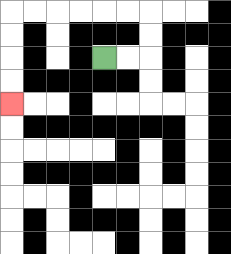{'start': '[4, 2]', 'end': '[0, 4]', 'path_directions': 'R,R,U,U,L,L,L,L,L,L,D,D,D,D', 'path_coordinates': '[[4, 2], [5, 2], [6, 2], [6, 1], [6, 0], [5, 0], [4, 0], [3, 0], [2, 0], [1, 0], [0, 0], [0, 1], [0, 2], [0, 3], [0, 4]]'}